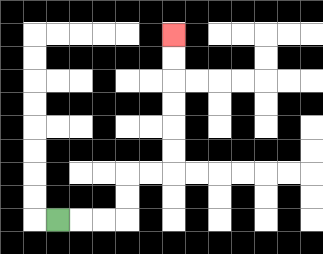{'start': '[2, 9]', 'end': '[7, 1]', 'path_directions': 'R,R,R,U,U,R,R,U,U,U,U,U,U', 'path_coordinates': '[[2, 9], [3, 9], [4, 9], [5, 9], [5, 8], [5, 7], [6, 7], [7, 7], [7, 6], [7, 5], [7, 4], [7, 3], [7, 2], [7, 1]]'}